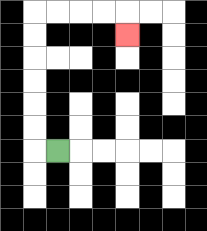{'start': '[2, 6]', 'end': '[5, 1]', 'path_directions': 'L,U,U,U,U,U,U,R,R,R,R,D', 'path_coordinates': '[[2, 6], [1, 6], [1, 5], [1, 4], [1, 3], [1, 2], [1, 1], [1, 0], [2, 0], [3, 0], [4, 0], [5, 0], [5, 1]]'}